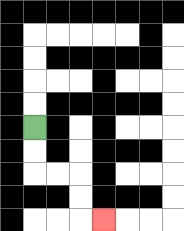{'start': '[1, 5]', 'end': '[4, 9]', 'path_directions': 'D,D,R,R,D,D,R', 'path_coordinates': '[[1, 5], [1, 6], [1, 7], [2, 7], [3, 7], [3, 8], [3, 9], [4, 9]]'}